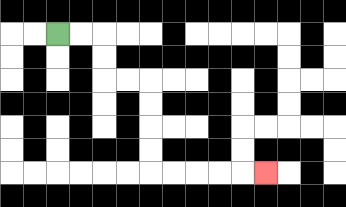{'start': '[2, 1]', 'end': '[11, 7]', 'path_directions': 'R,R,D,D,R,R,D,D,D,D,R,R,R,R,R', 'path_coordinates': '[[2, 1], [3, 1], [4, 1], [4, 2], [4, 3], [5, 3], [6, 3], [6, 4], [6, 5], [6, 6], [6, 7], [7, 7], [8, 7], [9, 7], [10, 7], [11, 7]]'}